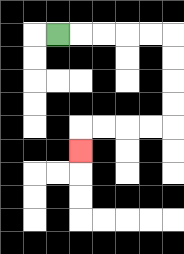{'start': '[2, 1]', 'end': '[3, 6]', 'path_directions': 'R,R,R,R,R,D,D,D,D,L,L,L,L,D', 'path_coordinates': '[[2, 1], [3, 1], [4, 1], [5, 1], [6, 1], [7, 1], [7, 2], [7, 3], [7, 4], [7, 5], [6, 5], [5, 5], [4, 5], [3, 5], [3, 6]]'}